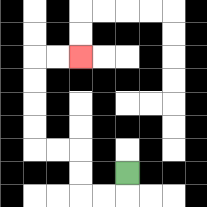{'start': '[5, 7]', 'end': '[3, 2]', 'path_directions': 'D,L,L,U,U,L,L,U,U,U,U,R,R', 'path_coordinates': '[[5, 7], [5, 8], [4, 8], [3, 8], [3, 7], [3, 6], [2, 6], [1, 6], [1, 5], [1, 4], [1, 3], [1, 2], [2, 2], [3, 2]]'}